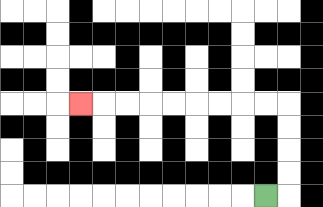{'start': '[11, 8]', 'end': '[3, 4]', 'path_directions': 'R,U,U,U,U,L,L,L,L,L,L,L,L,L', 'path_coordinates': '[[11, 8], [12, 8], [12, 7], [12, 6], [12, 5], [12, 4], [11, 4], [10, 4], [9, 4], [8, 4], [7, 4], [6, 4], [5, 4], [4, 4], [3, 4]]'}